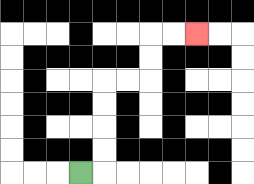{'start': '[3, 7]', 'end': '[8, 1]', 'path_directions': 'R,U,U,U,U,R,R,U,U,R,R', 'path_coordinates': '[[3, 7], [4, 7], [4, 6], [4, 5], [4, 4], [4, 3], [5, 3], [6, 3], [6, 2], [6, 1], [7, 1], [8, 1]]'}